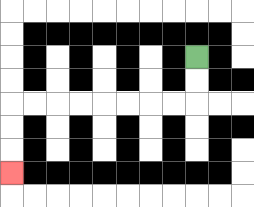{'start': '[8, 2]', 'end': '[0, 7]', 'path_directions': 'D,D,L,L,L,L,L,L,L,L,D,D,D', 'path_coordinates': '[[8, 2], [8, 3], [8, 4], [7, 4], [6, 4], [5, 4], [4, 4], [3, 4], [2, 4], [1, 4], [0, 4], [0, 5], [0, 6], [0, 7]]'}